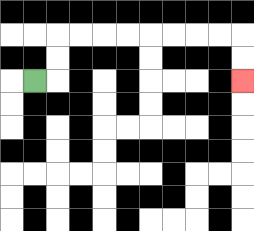{'start': '[1, 3]', 'end': '[10, 3]', 'path_directions': 'R,U,U,R,R,R,R,R,R,R,R,D,D', 'path_coordinates': '[[1, 3], [2, 3], [2, 2], [2, 1], [3, 1], [4, 1], [5, 1], [6, 1], [7, 1], [8, 1], [9, 1], [10, 1], [10, 2], [10, 3]]'}